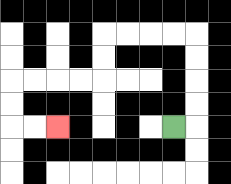{'start': '[7, 5]', 'end': '[2, 5]', 'path_directions': 'R,U,U,U,U,L,L,L,L,D,D,L,L,L,L,D,D,R,R', 'path_coordinates': '[[7, 5], [8, 5], [8, 4], [8, 3], [8, 2], [8, 1], [7, 1], [6, 1], [5, 1], [4, 1], [4, 2], [4, 3], [3, 3], [2, 3], [1, 3], [0, 3], [0, 4], [0, 5], [1, 5], [2, 5]]'}